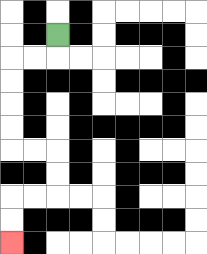{'start': '[2, 1]', 'end': '[0, 10]', 'path_directions': 'D,L,L,D,D,D,D,R,R,D,D,L,L,D,D', 'path_coordinates': '[[2, 1], [2, 2], [1, 2], [0, 2], [0, 3], [0, 4], [0, 5], [0, 6], [1, 6], [2, 6], [2, 7], [2, 8], [1, 8], [0, 8], [0, 9], [0, 10]]'}